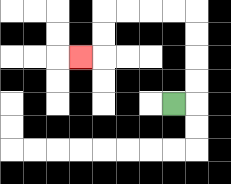{'start': '[7, 4]', 'end': '[3, 2]', 'path_directions': 'R,U,U,U,U,L,L,L,L,D,D,L', 'path_coordinates': '[[7, 4], [8, 4], [8, 3], [8, 2], [8, 1], [8, 0], [7, 0], [6, 0], [5, 0], [4, 0], [4, 1], [4, 2], [3, 2]]'}